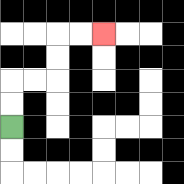{'start': '[0, 5]', 'end': '[4, 1]', 'path_directions': 'U,U,R,R,U,U,R,R', 'path_coordinates': '[[0, 5], [0, 4], [0, 3], [1, 3], [2, 3], [2, 2], [2, 1], [3, 1], [4, 1]]'}